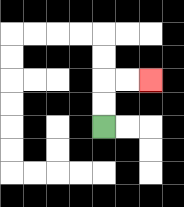{'start': '[4, 5]', 'end': '[6, 3]', 'path_directions': 'U,U,R,R', 'path_coordinates': '[[4, 5], [4, 4], [4, 3], [5, 3], [6, 3]]'}